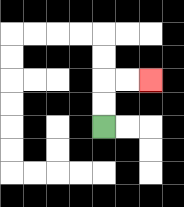{'start': '[4, 5]', 'end': '[6, 3]', 'path_directions': 'U,U,R,R', 'path_coordinates': '[[4, 5], [4, 4], [4, 3], [5, 3], [6, 3]]'}